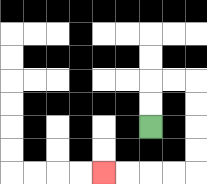{'start': '[6, 5]', 'end': '[4, 7]', 'path_directions': 'U,U,R,R,D,D,D,D,L,L,L,L', 'path_coordinates': '[[6, 5], [6, 4], [6, 3], [7, 3], [8, 3], [8, 4], [8, 5], [8, 6], [8, 7], [7, 7], [6, 7], [5, 7], [4, 7]]'}